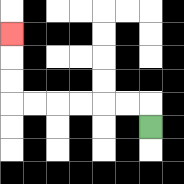{'start': '[6, 5]', 'end': '[0, 1]', 'path_directions': 'U,L,L,L,L,L,L,U,U,U', 'path_coordinates': '[[6, 5], [6, 4], [5, 4], [4, 4], [3, 4], [2, 4], [1, 4], [0, 4], [0, 3], [0, 2], [0, 1]]'}